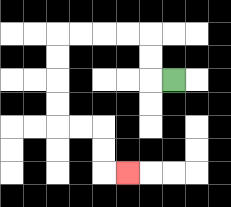{'start': '[7, 3]', 'end': '[5, 7]', 'path_directions': 'L,U,U,L,L,L,L,D,D,D,D,R,R,D,D,R', 'path_coordinates': '[[7, 3], [6, 3], [6, 2], [6, 1], [5, 1], [4, 1], [3, 1], [2, 1], [2, 2], [2, 3], [2, 4], [2, 5], [3, 5], [4, 5], [4, 6], [4, 7], [5, 7]]'}